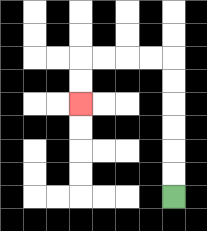{'start': '[7, 8]', 'end': '[3, 4]', 'path_directions': 'U,U,U,U,U,U,L,L,L,L,D,D', 'path_coordinates': '[[7, 8], [7, 7], [7, 6], [7, 5], [7, 4], [7, 3], [7, 2], [6, 2], [5, 2], [4, 2], [3, 2], [3, 3], [3, 4]]'}